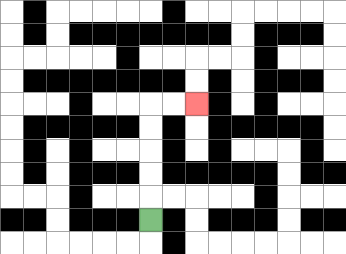{'start': '[6, 9]', 'end': '[8, 4]', 'path_directions': 'U,U,U,U,U,R,R', 'path_coordinates': '[[6, 9], [6, 8], [6, 7], [6, 6], [6, 5], [6, 4], [7, 4], [8, 4]]'}